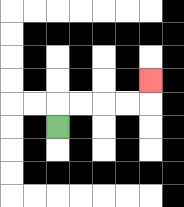{'start': '[2, 5]', 'end': '[6, 3]', 'path_directions': 'U,R,R,R,R,U', 'path_coordinates': '[[2, 5], [2, 4], [3, 4], [4, 4], [5, 4], [6, 4], [6, 3]]'}